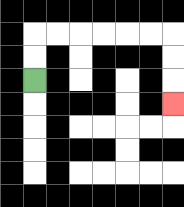{'start': '[1, 3]', 'end': '[7, 4]', 'path_directions': 'U,U,R,R,R,R,R,R,D,D,D', 'path_coordinates': '[[1, 3], [1, 2], [1, 1], [2, 1], [3, 1], [4, 1], [5, 1], [6, 1], [7, 1], [7, 2], [7, 3], [7, 4]]'}